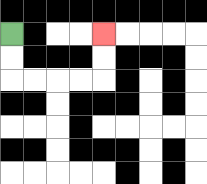{'start': '[0, 1]', 'end': '[4, 1]', 'path_directions': 'D,D,R,R,R,R,U,U', 'path_coordinates': '[[0, 1], [0, 2], [0, 3], [1, 3], [2, 3], [3, 3], [4, 3], [4, 2], [4, 1]]'}